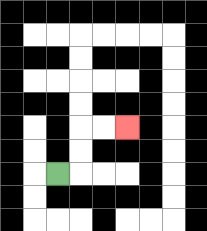{'start': '[2, 7]', 'end': '[5, 5]', 'path_directions': 'R,U,U,R,R', 'path_coordinates': '[[2, 7], [3, 7], [3, 6], [3, 5], [4, 5], [5, 5]]'}